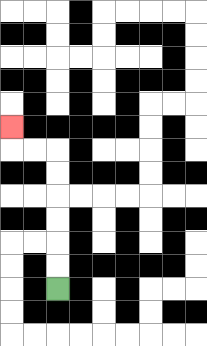{'start': '[2, 12]', 'end': '[0, 5]', 'path_directions': 'U,U,U,U,U,U,L,L,U', 'path_coordinates': '[[2, 12], [2, 11], [2, 10], [2, 9], [2, 8], [2, 7], [2, 6], [1, 6], [0, 6], [0, 5]]'}